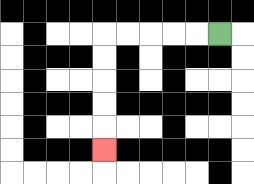{'start': '[9, 1]', 'end': '[4, 6]', 'path_directions': 'L,L,L,L,L,D,D,D,D,D', 'path_coordinates': '[[9, 1], [8, 1], [7, 1], [6, 1], [5, 1], [4, 1], [4, 2], [4, 3], [4, 4], [4, 5], [4, 6]]'}